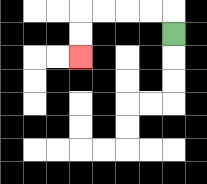{'start': '[7, 1]', 'end': '[3, 2]', 'path_directions': 'U,L,L,L,L,D,D', 'path_coordinates': '[[7, 1], [7, 0], [6, 0], [5, 0], [4, 0], [3, 0], [3, 1], [3, 2]]'}